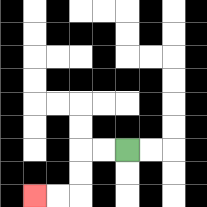{'start': '[5, 6]', 'end': '[1, 8]', 'path_directions': 'L,L,D,D,L,L', 'path_coordinates': '[[5, 6], [4, 6], [3, 6], [3, 7], [3, 8], [2, 8], [1, 8]]'}